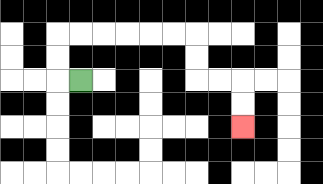{'start': '[3, 3]', 'end': '[10, 5]', 'path_directions': 'L,U,U,R,R,R,R,R,R,D,D,R,R,D,D', 'path_coordinates': '[[3, 3], [2, 3], [2, 2], [2, 1], [3, 1], [4, 1], [5, 1], [6, 1], [7, 1], [8, 1], [8, 2], [8, 3], [9, 3], [10, 3], [10, 4], [10, 5]]'}